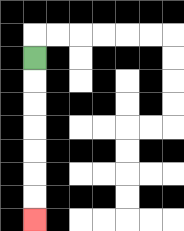{'start': '[1, 2]', 'end': '[1, 9]', 'path_directions': 'D,D,D,D,D,D,D', 'path_coordinates': '[[1, 2], [1, 3], [1, 4], [1, 5], [1, 6], [1, 7], [1, 8], [1, 9]]'}